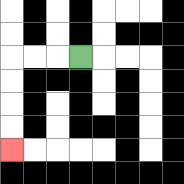{'start': '[3, 2]', 'end': '[0, 6]', 'path_directions': 'L,L,L,D,D,D,D', 'path_coordinates': '[[3, 2], [2, 2], [1, 2], [0, 2], [0, 3], [0, 4], [0, 5], [0, 6]]'}